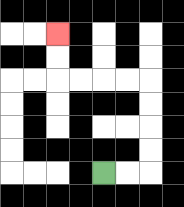{'start': '[4, 7]', 'end': '[2, 1]', 'path_directions': 'R,R,U,U,U,U,L,L,L,L,U,U', 'path_coordinates': '[[4, 7], [5, 7], [6, 7], [6, 6], [6, 5], [6, 4], [6, 3], [5, 3], [4, 3], [3, 3], [2, 3], [2, 2], [2, 1]]'}